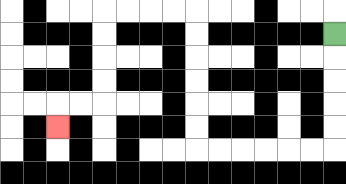{'start': '[14, 1]', 'end': '[2, 5]', 'path_directions': 'D,D,D,D,D,L,L,L,L,L,L,U,U,U,U,U,U,L,L,L,L,D,D,D,D,L,L,D', 'path_coordinates': '[[14, 1], [14, 2], [14, 3], [14, 4], [14, 5], [14, 6], [13, 6], [12, 6], [11, 6], [10, 6], [9, 6], [8, 6], [8, 5], [8, 4], [8, 3], [8, 2], [8, 1], [8, 0], [7, 0], [6, 0], [5, 0], [4, 0], [4, 1], [4, 2], [4, 3], [4, 4], [3, 4], [2, 4], [2, 5]]'}